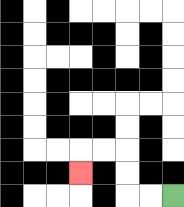{'start': '[7, 8]', 'end': '[3, 7]', 'path_directions': 'L,L,U,U,L,L,D', 'path_coordinates': '[[7, 8], [6, 8], [5, 8], [5, 7], [5, 6], [4, 6], [3, 6], [3, 7]]'}